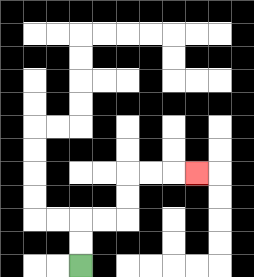{'start': '[3, 11]', 'end': '[8, 7]', 'path_directions': 'U,U,R,R,U,U,R,R,R', 'path_coordinates': '[[3, 11], [3, 10], [3, 9], [4, 9], [5, 9], [5, 8], [5, 7], [6, 7], [7, 7], [8, 7]]'}